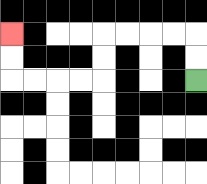{'start': '[8, 3]', 'end': '[0, 1]', 'path_directions': 'U,U,L,L,L,L,D,D,L,L,L,L,U,U', 'path_coordinates': '[[8, 3], [8, 2], [8, 1], [7, 1], [6, 1], [5, 1], [4, 1], [4, 2], [4, 3], [3, 3], [2, 3], [1, 3], [0, 3], [0, 2], [0, 1]]'}